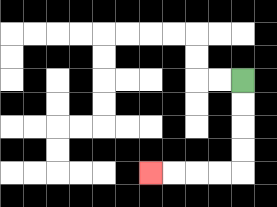{'start': '[10, 3]', 'end': '[6, 7]', 'path_directions': 'D,D,D,D,L,L,L,L', 'path_coordinates': '[[10, 3], [10, 4], [10, 5], [10, 6], [10, 7], [9, 7], [8, 7], [7, 7], [6, 7]]'}